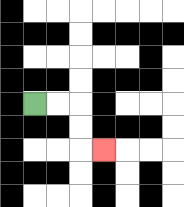{'start': '[1, 4]', 'end': '[4, 6]', 'path_directions': 'R,R,D,D,R', 'path_coordinates': '[[1, 4], [2, 4], [3, 4], [3, 5], [3, 6], [4, 6]]'}